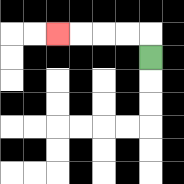{'start': '[6, 2]', 'end': '[2, 1]', 'path_directions': 'U,L,L,L,L', 'path_coordinates': '[[6, 2], [6, 1], [5, 1], [4, 1], [3, 1], [2, 1]]'}